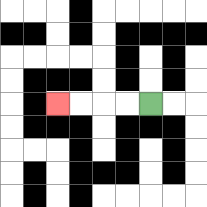{'start': '[6, 4]', 'end': '[2, 4]', 'path_directions': 'L,L,L,L', 'path_coordinates': '[[6, 4], [5, 4], [4, 4], [3, 4], [2, 4]]'}